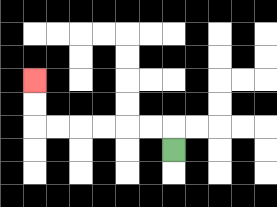{'start': '[7, 6]', 'end': '[1, 3]', 'path_directions': 'U,L,L,L,L,L,L,U,U', 'path_coordinates': '[[7, 6], [7, 5], [6, 5], [5, 5], [4, 5], [3, 5], [2, 5], [1, 5], [1, 4], [1, 3]]'}